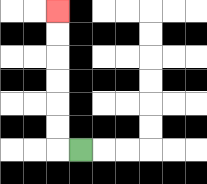{'start': '[3, 6]', 'end': '[2, 0]', 'path_directions': 'L,U,U,U,U,U,U', 'path_coordinates': '[[3, 6], [2, 6], [2, 5], [2, 4], [2, 3], [2, 2], [2, 1], [2, 0]]'}